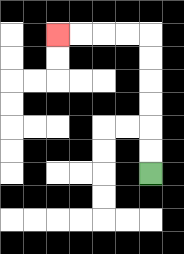{'start': '[6, 7]', 'end': '[2, 1]', 'path_directions': 'U,U,U,U,U,U,L,L,L,L', 'path_coordinates': '[[6, 7], [6, 6], [6, 5], [6, 4], [6, 3], [6, 2], [6, 1], [5, 1], [4, 1], [3, 1], [2, 1]]'}